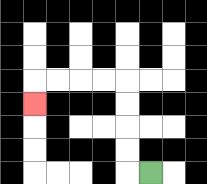{'start': '[6, 7]', 'end': '[1, 4]', 'path_directions': 'L,U,U,U,U,L,L,L,L,D', 'path_coordinates': '[[6, 7], [5, 7], [5, 6], [5, 5], [5, 4], [5, 3], [4, 3], [3, 3], [2, 3], [1, 3], [1, 4]]'}